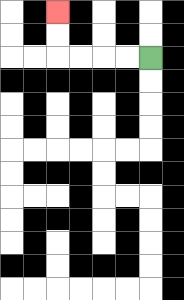{'start': '[6, 2]', 'end': '[2, 0]', 'path_directions': 'L,L,L,L,U,U', 'path_coordinates': '[[6, 2], [5, 2], [4, 2], [3, 2], [2, 2], [2, 1], [2, 0]]'}